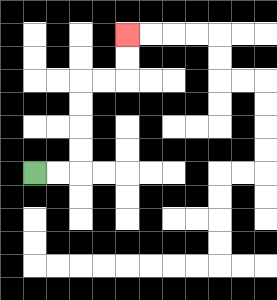{'start': '[1, 7]', 'end': '[5, 1]', 'path_directions': 'R,R,U,U,U,U,R,R,U,U', 'path_coordinates': '[[1, 7], [2, 7], [3, 7], [3, 6], [3, 5], [3, 4], [3, 3], [4, 3], [5, 3], [5, 2], [5, 1]]'}